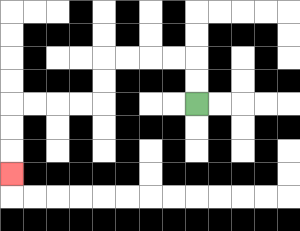{'start': '[8, 4]', 'end': '[0, 7]', 'path_directions': 'U,U,L,L,L,L,D,D,L,L,L,L,D,D,D', 'path_coordinates': '[[8, 4], [8, 3], [8, 2], [7, 2], [6, 2], [5, 2], [4, 2], [4, 3], [4, 4], [3, 4], [2, 4], [1, 4], [0, 4], [0, 5], [0, 6], [0, 7]]'}